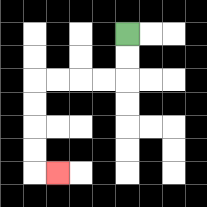{'start': '[5, 1]', 'end': '[2, 7]', 'path_directions': 'D,D,L,L,L,L,D,D,D,D,R', 'path_coordinates': '[[5, 1], [5, 2], [5, 3], [4, 3], [3, 3], [2, 3], [1, 3], [1, 4], [1, 5], [1, 6], [1, 7], [2, 7]]'}